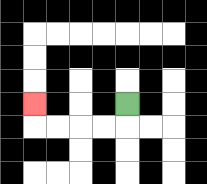{'start': '[5, 4]', 'end': '[1, 4]', 'path_directions': 'D,L,L,L,L,U', 'path_coordinates': '[[5, 4], [5, 5], [4, 5], [3, 5], [2, 5], [1, 5], [1, 4]]'}